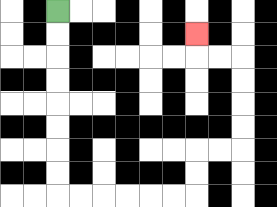{'start': '[2, 0]', 'end': '[8, 1]', 'path_directions': 'D,D,D,D,D,D,D,D,R,R,R,R,R,R,U,U,R,R,U,U,U,U,L,L,U', 'path_coordinates': '[[2, 0], [2, 1], [2, 2], [2, 3], [2, 4], [2, 5], [2, 6], [2, 7], [2, 8], [3, 8], [4, 8], [5, 8], [6, 8], [7, 8], [8, 8], [8, 7], [8, 6], [9, 6], [10, 6], [10, 5], [10, 4], [10, 3], [10, 2], [9, 2], [8, 2], [8, 1]]'}